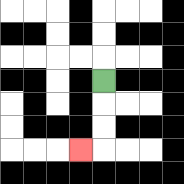{'start': '[4, 3]', 'end': '[3, 6]', 'path_directions': 'D,D,D,L', 'path_coordinates': '[[4, 3], [4, 4], [4, 5], [4, 6], [3, 6]]'}